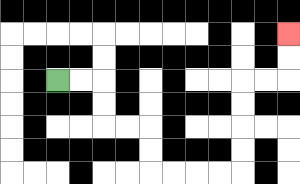{'start': '[2, 3]', 'end': '[12, 1]', 'path_directions': 'R,R,D,D,R,R,D,D,R,R,R,R,U,U,U,U,R,R,U,U', 'path_coordinates': '[[2, 3], [3, 3], [4, 3], [4, 4], [4, 5], [5, 5], [6, 5], [6, 6], [6, 7], [7, 7], [8, 7], [9, 7], [10, 7], [10, 6], [10, 5], [10, 4], [10, 3], [11, 3], [12, 3], [12, 2], [12, 1]]'}